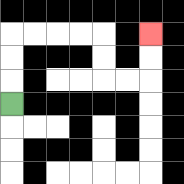{'start': '[0, 4]', 'end': '[6, 1]', 'path_directions': 'U,U,U,R,R,R,R,D,D,R,R,U,U', 'path_coordinates': '[[0, 4], [0, 3], [0, 2], [0, 1], [1, 1], [2, 1], [3, 1], [4, 1], [4, 2], [4, 3], [5, 3], [6, 3], [6, 2], [6, 1]]'}